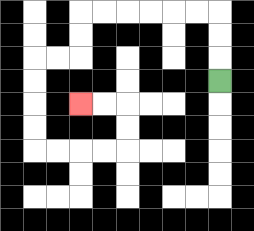{'start': '[9, 3]', 'end': '[3, 4]', 'path_directions': 'U,U,U,L,L,L,L,L,L,D,D,L,L,D,D,D,D,R,R,R,R,U,U,L,L', 'path_coordinates': '[[9, 3], [9, 2], [9, 1], [9, 0], [8, 0], [7, 0], [6, 0], [5, 0], [4, 0], [3, 0], [3, 1], [3, 2], [2, 2], [1, 2], [1, 3], [1, 4], [1, 5], [1, 6], [2, 6], [3, 6], [4, 6], [5, 6], [5, 5], [5, 4], [4, 4], [3, 4]]'}